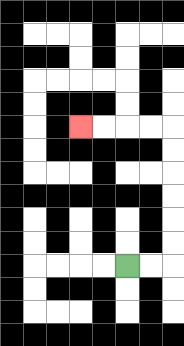{'start': '[5, 11]', 'end': '[3, 5]', 'path_directions': 'R,R,U,U,U,U,U,U,L,L,L,L', 'path_coordinates': '[[5, 11], [6, 11], [7, 11], [7, 10], [7, 9], [7, 8], [7, 7], [7, 6], [7, 5], [6, 5], [5, 5], [4, 5], [3, 5]]'}